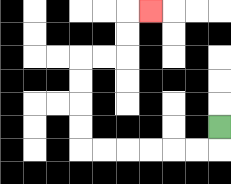{'start': '[9, 5]', 'end': '[6, 0]', 'path_directions': 'D,L,L,L,L,L,L,U,U,U,U,R,R,U,U,R', 'path_coordinates': '[[9, 5], [9, 6], [8, 6], [7, 6], [6, 6], [5, 6], [4, 6], [3, 6], [3, 5], [3, 4], [3, 3], [3, 2], [4, 2], [5, 2], [5, 1], [5, 0], [6, 0]]'}